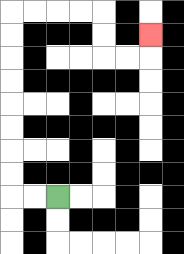{'start': '[2, 8]', 'end': '[6, 1]', 'path_directions': 'L,L,U,U,U,U,U,U,U,U,R,R,R,R,D,D,R,R,U', 'path_coordinates': '[[2, 8], [1, 8], [0, 8], [0, 7], [0, 6], [0, 5], [0, 4], [0, 3], [0, 2], [0, 1], [0, 0], [1, 0], [2, 0], [3, 0], [4, 0], [4, 1], [4, 2], [5, 2], [6, 2], [6, 1]]'}